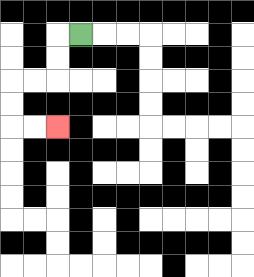{'start': '[3, 1]', 'end': '[2, 5]', 'path_directions': 'L,D,D,L,L,D,D,R,R', 'path_coordinates': '[[3, 1], [2, 1], [2, 2], [2, 3], [1, 3], [0, 3], [0, 4], [0, 5], [1, 5], [2, 5]]'}